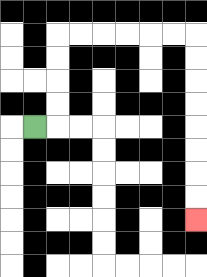{'start': '[1, 5]', 'end': '[8, 9]', 'path_directions': 'R,U,U,U,U,R,R,R,R,R,R,D,D,D,D,D,D,D,D', 'path_coordinates': '[[1, 5], [2, 5], [2, 4], [2, 3], [2, 2], [2, 1], [3, 1], [4, 1], [5, 1], [6, 1], [7, 1], [8, 1], [8, 2], [8, 3], [8, 4], [8, 5], [8, 6], [8, 7], [8, 8], [8, 9]]'}